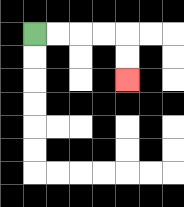{'start': '[1, 1]', 'end': '[5, 3]', 'path_directions': 'R,R,R,R,D,D', 'path_coordinates': '[[1, 1], [2, 1], [3, 1], [4, 1], [5, 1], [5, 2], [5, 3]]'}